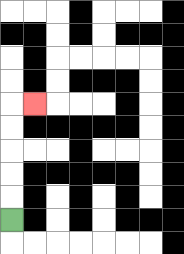{'start': '[0, 9]', 'end': '[1, 4]', 'path_directions': 'U,U,U,U,U,R', 'path_coordinates': '[[0, 9], [0, 8], [0, 7], [0, 6], [0, 5], [0, 4], [1, 4]]'}